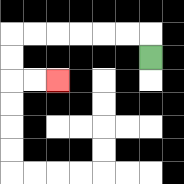{'start': '[6, 2]', 'end': '[2, 3]', 'path_directions': 'U,L,L,L,L,L,L,D,D,R,R', 'path_coordinates': '[[6, 2], [6, 1], [5, 1], [4, 1], [3, 1], [2, 1], [1, 1], [0, 1], [0, 2], [0, 3], [1, 3], [2, 3]]'}